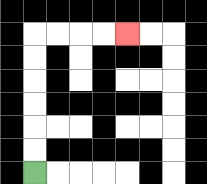{'start': '[1, 7]', 'end': '[5, 1]', 'path_directions': 'U,U,U,U,U,U,R,R,R,R', 'path_coordinates': '[[1, 7], [1, 6], [1, 5], [1, 4], [1, 3], [1, 2], [1, 1], [2, 1], [3, 1], [4, 1], [5, 1]]'}